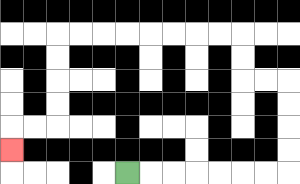{'start': '[5, 7]', 'end': '[0, 6]', 'path_directions': 'R,R,R,R,R,R,R,U,U,U,U,L,L,U,U,L,L,L,L,L,L,L,L,D,D,D,D,L,L,D', 'path_coordinates': '[[5, 7], [6, 7], [7, 7], [8, 7], [9, 7], [10, 7], [11, 7], [12, 7], [12, 6], [12, 5], [12, 4], [12, 3], [11, 3], [10, 3], [10, 2], [10, 1], [9, 1], [8, 1], [7, 1], [6, 1], [5, 1], [4, 1], [3, 1], [2, 1], [2, 2], [2, 3], [2, 4], [2, 5], [1, 5], [0, 5], [0, 6]]'}